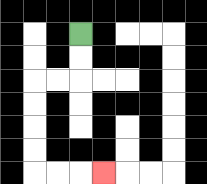{'start': '[3, 1]', 'end': '[4, 7]', 'path_directions': 'D,D,L,L,D,D,D,D,R,R,R', 'path_coordinates': '[[3, 1], [3, 2], [3, 3], [2, 3], [1, 3], [1, 4], [1, 5], [1, 6], [1, 7], [2, 7], [3, 7], [4, 7]]'}